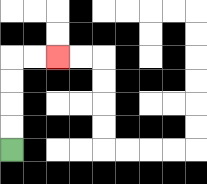{'start': '[0, 6]', 'end': '[2, 2]', 'path_directions': 'U,U,U,U,R,R', 'path_coordinates': '[[0, 6], [0, 5], [0, 4], [0, 3], [0, 2], [1, 2], [2, 2]]'}